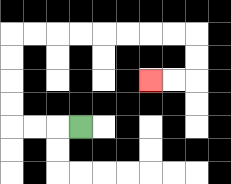{'start': '[3, 5]', 'end': '[6, 3]', 'path_directions': 'L,L,L,U,U,U,U,R,R,R,R,R,R,R,R,D,D,L,L', 'path_coordinates': '[[3, 5], [2, 5], [1, 5], [0, 5], [0, 4], [0, 3], [0, 2], [0, 1], [1, 1], [2, 1], [3, 1], [4, 1], [5, 1], [6, 1], [7, 1], [8, 1], [8, 2], [8, 3], [7, 3], [6, 3]]'}